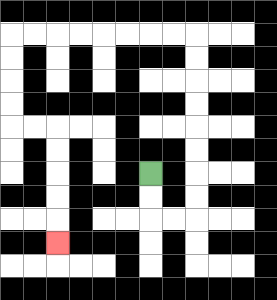{'start': '[6, 7]', 'end': '[2, 10]', 'path_directions': 'D,D,R,R,U,U,U,U,U,U,U,U,L,L,L,L,L,L,L,L,D,D,D,D,R,R,D,D,D,D,D', 'path_coordinates': '[[6, 7], [6, 8], [6, 9], [7, 9], [8, 9], [8, 8], [8, 7], [8, 6], [8, 5], [8, 4], [8, 3], [8, 2], [8, 1], [7, 1], [6, 1], [5, 1], [4, 1], [3, 1], [2, 1], [1, 1], [0, 1], [0, 2], [0, 3], [0, 4], [0, 5], [1, 5], [2, 5], [2, 6], [2, 7], [2, 8], [2, 9], [2, 10]]'}